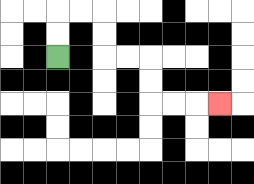{'start': '[2, 2]', 'end': '[9, 4]', 'path_directions': 'U,U,R,R,D,D,R,R,D,D,R,R,R', 'path_coordinates': '[[2, 2], [2, 1], [2, 0], [3, 0], [4, 0], [4, 1], [4, 2], [5, 2], [6, 2], [6, 3], [6, 4], [7, 4], [8, 4], [9, 4]]'}